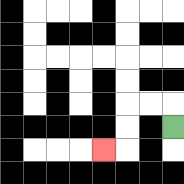{'start': '[7, 5]', 'end': '[4, 6]', 'path_directions': 'U,L,L,D,D,L', 'path_coordinates': '[[7, 5], [7, 4], [6, 4], [5, 4], [5, 5], [5, 6], [4, 6]]'}